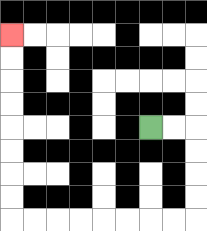{'start': '[6, 5]', 'end': '[0, 1]', 'path_directions': 'R,R,D,D,D,D,L,L,L,L,L,L,L,L,U,U,U,U,U,U,U,U', 'path_coordinates': '[[6, 5], [7, 5], [8, 5], [8, 6], [8, 7], [8, 8], [8, 9], [7, 9], [6, 9], [5, 9], [4, 9], [3, 9], [2, 9], [1, 9], [0, 9], [0, 8], [0, 7], [0, 6], [0, 5], [0, 4], [0, 3], [0, 2], [0, 1]]'}